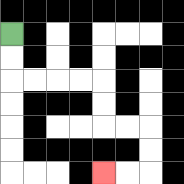{'start': '[0, 1]', 'end': '[4, 7]', 'path_directions': 'D,D,R,R,R,R,D,D,R,R,D,D,L,L', 'path_coordinates': '[[0, 1], [0, 2], [0, 3], [1, 3], [2, 3], [3, 3], [4, 3], [4, 4], [4, 5], [5, 5], [6, 5], [6, 6], [6, 7], [5, 7], [4, 7]]'}